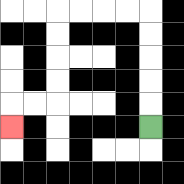{'start': '[6, 5]', 'end': '[0, 5]', 'path_directions': 'U,U,U,U,U,L,L,L,L,D,D,D,D,L,L,D', 'path_coordinates': '[[6, 5], [6, 4], [6, 3], [6, 2], [6, 1], [6, 0], [5, 0], [4, 0], [3, 0], [2, 0], [2, 1], [2, 2], [2, 3], [2, 4], [1, 4], [0, 4], [0, 5]]'}